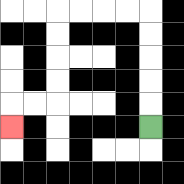{'start': '[6, 5]', 'end': '[0, 5]', 'path_directions': 'U,U,U,U,U,L,L,L,L,D,D,D,D,L,L,D', 'path_coordinates': '[[6, 5], [6, 4], [6, 3], [6, 2], [6, 1], [6, 0], [5, 0], [4, 0], [3, 0], [2, 0], [2, 1], [2, 2], [2, 3], [2, 4], [1, 4], [0, 4], [0, 5]]'}